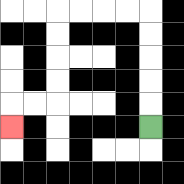{'start': '[6, 5]', 'end': '[0, 5]', 'path_directions': 'U,U,U,U,U,L,L,L,L,D,D,D,D,L,L,D', 'path_coordinates': '[[6, 5], [6, 4], [6, 3], [6, 2], [6, 1], [6, 0], [5, 0], [4, 0], [3, 0], [2, 0], [2, 1], [2, 2], [2, 3], [2, 4], [1, 4], [0, 4], [0, 5]]'}